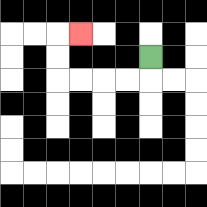{'start': '[6, 2]', 'end': '[3, 1]', 'path_directions': 'D,L,L,L,L,U,U,R', 'path_coordinates': '[[6, 2], [6, 3], [5, 3], [4, 3], [3, 3], [2, 3], [2, 2], [2, 1], [3, 1]]'}